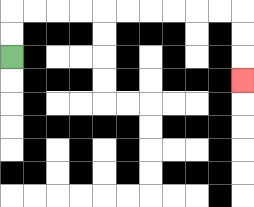{'start': '[0, 2]', 'end': '[10, 3]', 'path_directions': 'U,U,R,R,R,R,R,R,R,R,R,R,D,D,D', 'path_coordinates': '[[0, 2], [0, 1], [0, 0], [1, 0], [2, 0], [3, 0], [4, 0], [5, 0], [6, 0], [7, 0], [8, 0], [9, 0], [10, 0], [10, 1], [10, 2], [10, 3]]'}